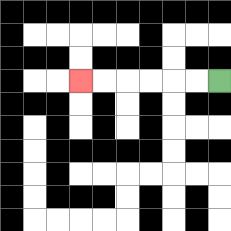{'start': '[9, 3]', 'end': '[3, 3]', 'path_directions': 'L,L,L,L,L,L', 'path_coordinates': '[[9, 3], [8, 3], [7, 3], [6, 3], [5, 3], [4, 3], [3, 3]]'}